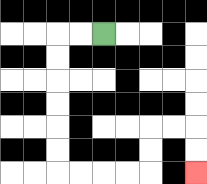{'start': '[4, 1]', 'end': '[8, 7]', 'path_directions': 'L,L,D,D,D,D,D,D,R,R,R,R,U,U,R,R,D,D', 'path_coordinates': '[[4, 1], [3, 1], [2, 1], [2, 2], [2, 3], [2, 4], [2, 5], [2, 6], [2, 7], [3, 7], [4, 7], [5, 7], [6, 7], [6, 6], [6, 5], [7, 5], [8, 5], [8, 6], [8, 7]]'}